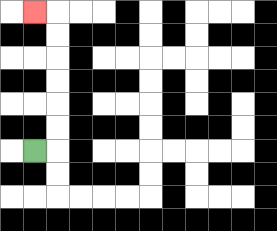{'start': '[1, 6]', 'end': '[1, 0]', 'path_directions': 'R,U,U,U,U,U,U,L', 'path_coordinates': '[[1, 6], [2, 6], [2, 5], [2, 4], [2, 3], [2, 2], [2, 1], [2, 0], [1, 0]]'}